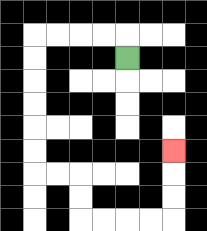{'start': '[5, 2]', 'end': '[7, 6]', 'path_directions': 'U,L,L,L,L,D,D,D,D,D,D,R,R,D,D,R,R,R,R,U,U,U', 'path_coordinates': '[[5, 2], [5, 1], [4, 1], [3, 1], [2, 1], [1, 1], [1, 2], [1, 3], [1, 4], [1, 5], [1, 6], [1, 7], [2, 7], [3, 7], [3, 8], [3, 9], [4, 9], [5, 9], [6, 9], [7, 9], [7, 8], [7, 7], [7, 6]]'}